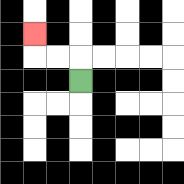{'start': '[3, 3]', 'end': '[1, 1]', 'path_directions': 'U,L,L,U', 'path_coordinates': '[[3, 3], [3, 2], [2, 2], [1, 2], [1, 1]]'}